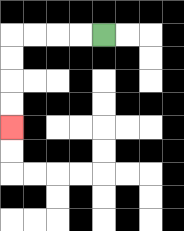{'start': '[4, 1]', 'end': '[0, 5]', 'path_directions': 'L,L,L,L,D,D,D,D', 'path_coordinates': '[[4, 1], [3, 1], [2, 1], [1, 1], [0, 1], [0, 2], [0, 3], [0, 4], [0, 5]]'}